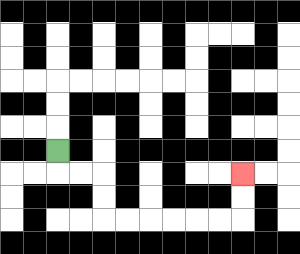{'start': '[2, 6]', 'end': '[10, 7]', 'path_directions': 'D,R,R,D,D,R,R,R,R,R,R,U,U', 'path_coordinates': '[[2, 6], [2, 7], [3, 7], [4, 7], [4, 8], [4, 9], [5, 9], [6, 9], [7, 9], [8, 9], [9, 9], [10, 9], [10, 8], [10, 7]]'}